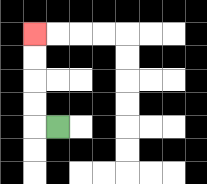{'start': '[2, 5]', 'end': '[1, 1]', 'path_directions': 'L,U,U,U,U', 'path_coordinates': '[[2, 5], [1, 5], [1, 4], [1, 3], [1, 2], [1, 1]]'}